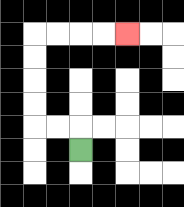{'start': '[3, 6]', 'end': '[5, 1]', 'path_directions': 'U,L,L,U,U,U,U,R,R,R,R', 'path_coordinates': '[[3, 6], [3, 5], [2, 5], [1, 5], [1, 4], [1, 3], [1, 2], [1, 1], [2, 1], [3, 1], [4, 1], [5, 1]]'}